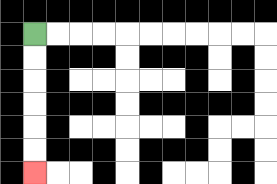{'start': '[1, 1]', 'end': '[1, 7]', 'path_directions': 'D,D,D,D,D,D', 'path_coordinates': '[[1, 1], [1, 2], [1, 3], [1, 4], [1, 5], [1, 6], [1, 7]]'}